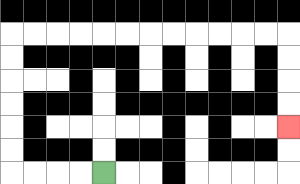{'start': '[4, 7]', 'end': '[12, 5]', 'path_directions': 'L,L,L,L,U,U,U,U,U,U,R,R,R,R,R,R,R,R,R,R,R,R,D,D,D,D', 'path_coordinates': '[[4, 7], [3, 7], [2, 7], [1, 7], [0, 7], [0, 6], [0, 5], [0, 4], [0, 3], [0, 2], [0, 1], [1, 1], [2, 1], [3, 1], [4, 1], [5, 1], [6, 1], [7, 1], [8, 1], [9, 1], [10, 1], [11, 1], [12, 1], [12, 2], [12, 3], [12, 4], [12, 5]]'}